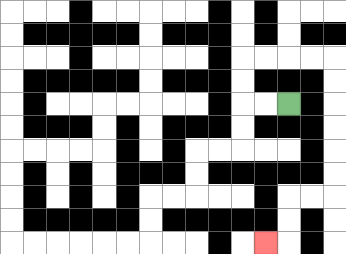{'start': '[12, 4]', 'end': '[11, 10]', 'path_directions': 'L,L,U,U,R,R,R,R,D,D,D,D,D,D,L,L,D,D,L', 'path_coordinates': '[[12, 4], [11, 4], [10, 4], [10, 3], [10, 2], [11, 2], [12, 2], [13, 2], [14, 2], [14, 3], [14, 4], [14, 5], [14, 6], [14, 7], [14, 8], [13, 8], [12, 8], [12, 9], [12, 10], [11, 10]]'}